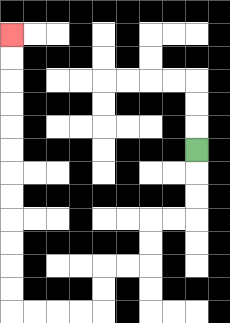{'start': '[8, 6]', 'end': '[0, 1]', 'path_directions': 'D,D,D,L,L,D,D,L,L,D,D,L,L,L,L,U,U,U,U,U,U,U,U,U,U,U,U', 'path_coordinates': '[[8, 6], [8, 7], [8, 8], [8, 9], [7, 9], [6, 9], [6, 10], [6, 11], [5, 11], [4, 11], [4, 12], [4, 13], [3, 13], [2, 13], [1, 13], [0, 13], [0, 12], [0, 11], [0, 10], [0, 9], [0, 8], [0, 7], [0, 6], [0, 5], [0, 4], [0, 3], [0, 2], [0, 1]]'}